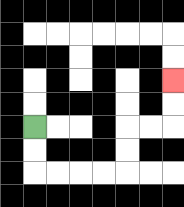{'start': '[1, 5]', 'end': '[7, 3]', 'path_directions': 'D,D,R,R,R,R,U,U,R,R,U,U', 'path_coordinates': '[[1, 5], [1, 6], [1, 7], [2, 7], [3, 7], [4, 7], [5, 7], [5, 6], [5, 5], [6, 5], [7, 5], [7, 4], [7, 3]]'}